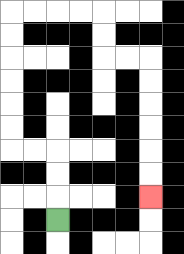{'start': '[2, 9]', 'end': '[6, 8]', 'path_directions': 'U,U,U,L,L,U,U,U,U,U,U,R,R,R,R,D,D,R,R,D,D,D,D,D,D', 'path_coordinates': '[[2, 9], [2, 8], [2, 7], [2, 6], [1, 6], [0, 6], [0, 5], [0, 4], [0, 3], [0, 2], [0, 1], [0, 0], [1, 0], [2, 0], [3, 0], [4, 0], [4, 1], [4, 2], [5, 2], [6, 2], [6, 3], [6, 4], [6, 5], [6, 6], [6, 7], [6, 8]]'}